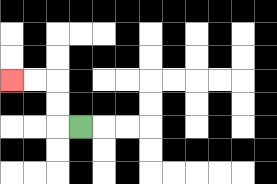{'start': '[3, 5]', 'end': '[0, 3]', 'path_directions': 'L,U,U,L,L', 'path_coordinates': '[[3, 5], [2, 5], [2, 4], [2, 3], [1, 3], [0, 3]]'}